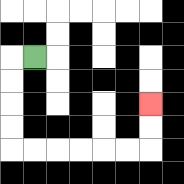{'start': '[1, 2]', 'end': '[6, 4]', 'path_directions': 'L,D,D,D,D,R,R,R,R,R,R,U,U', 'path_coordinates': '[[1, 2], [0, 2], [0, 3], [0, 4], [0, 5], [0, 6], [1, 6], [2, 6], [3, 6], [4, 6], [5, 6], [6, 6], [6, 5], [6, 4]]'}